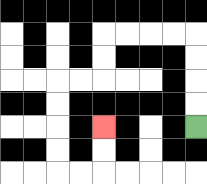{'start': '[8, 5]', 'end': '[4, 5]', 'path_directions': 'U,U,U,U,L,L,L,L,D,D,L,L,D,D,D,D,R,R,U,U', 'path_coordinates': '[[8, 5], [8, 4], [8, 3], [8, 2], [8, 1], [7, 1], [6, 1], [5, 1], [4, 1], [4, 2], [4, 3], [3, 3], [2, 3], [2, 4], [2, 5], [2, 6], [2, 7], [3, 7], [4, 7], [4, 6], [4, 5]]'}